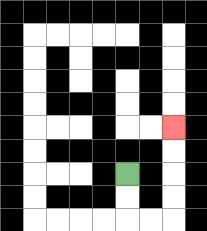{'start': '[5, 7]', 'end': '[7, 5]', 'path_directions': 'D,D,R,R,U,U,U,U', 'path_coordinates': '[[5, 7], [5, 8], [5, 9], [6, 9], [7, 9], [7, 8], [7, 7], [7, 6], [7, 5]]'}